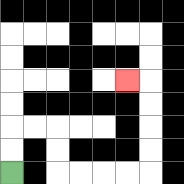{'start': '[0, 7]', 'end': '[5, 3]', 'path_directions': 'U,U,R,R,D,D,R,R,R,R,U,U,U,U,L', 'path_coordinates': '[[0, 7], [0, 6], [0, 5], [1, 5], [2, 5], [2, 6], [2, 7], [3, 7], [4, 7], [5, 7], [6, 7], [6, 6], [6, 5], [6, 4], [6, 3], [5, 3]]'}